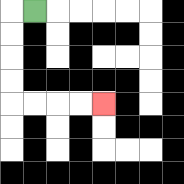{'start': '[1, 0]', 'end': '[4, 4]', 'path_directions': 'L,D,D,D,D,R,R,R,R', 'path_coordinates': '[[1, 0], [0, 0], [0, 1], [0, 2], [0, 3], [0, 4], [1, 4], [2, 4], [3, 4], [4, 4]]'}